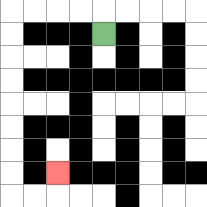{'start': '[4, 1]', 'end': '[2, 7]', 'path_directions': 'U,L,L,L,L,D,D,D,D,D,D,D,D,R,R,U', 'path_coordinates': '[[4, 1], [4, 0], [3, 0], [2, 0], [1, 0], [0, 0], [0, 1], [0, 2], [0, 3], [0, 4], [0, 5], [0, 6], [0, 7], [0, 8], [1, 8], [2, 8], [2, 7]]'}